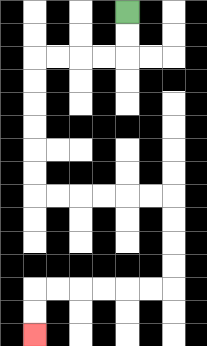{'start': '[5, 0]', 'end': '[1, 14]', 'path_directions': 'D,D,L,L,L,L,D,D,D,D,D,D,R,R,R,R,R,R,D,D,D,D,L,L,L,L,L,L,D,D', 'path_coordinates': '[[5, 0], [5, 1], [5, 2], [4, 2], [3, 2], [2, 2], [1, 2], [1, 3], [1, 4], [1, 5], [1, 6], [1, 7], [1, 8], [2, 8], [3, 8], [4, 8], [5, 8], [6, 8], [7, 8], [7, 9], [7, 10], [7, 11], [7, 12], [6, 12], [5, 12], [4, 12], [3, 12], [2, 12], [1, 12], [1, 13], [1, 14]]'}